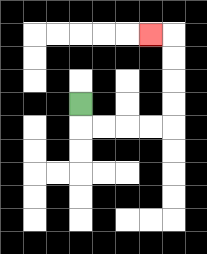{'start': '[3, 4]', 'end': '[6, 1]', 'path_directions': 'D,R,R,R,R,U,U,U,U,L', 'path_coordinates': '[[3, 4], [3, 5], [4, 5], [5, 5], [6, 5], [7, 5], [7, 4], [7, 3], [7, 2], [7, 1], [6, 1]]'}